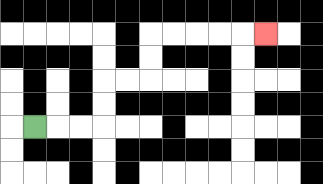{'start': '[1, 5]', 'end': '[11, 1]', 'path_directions': 'R,R,R,U,U,R,R,U,U,R,R,R,R,R', 'path_coordinates': '[[1, 5], [2, 5], [3, 5], [4, 5], [4, 4], [4, 3], [5, 3], [6, 3], [6, 2], [6, 1], [7, 1], [8, 1], [9, 1], [10, 1], [11, 1]]'}